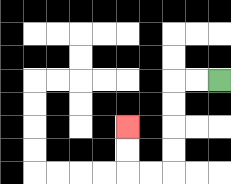{'start': '[9, 3]', 'end': '[5, 5]', 'path_directions': 'L,L,D,D,D,D,L,L,U,U', 'path_coordinates': '[[9, 3], [8, 3], [7, 3], [7, 4], [7, 5], [7, 6], [7, 7], [6, 7], [5, 7], [5, 6], [5, 5]]'}